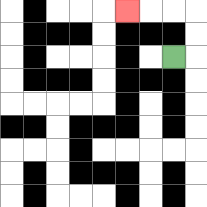{'start': '[7, 2]', 'end': '[5, 0]', 'path_directions': 'R,U,U,L,L,L', 'path_coordinates': '[[7, 2], [8, 2], [8, 1], [8, 0], [7, 0], [6, 0], [5, 0]]'}